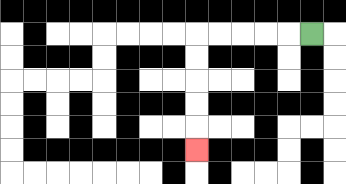{'start': '[13, 1]', 'end': '[8, 6]', 'path_directions': 'L,L,L,L,L,D,D,D,D,D', 'path_coordinates': '[[13, 1], [12, 1], [11, 1], [10, 1], [9, 1], [8, 1], [8, 2], [8, 3], [8, 4], [8, 5], [8, 6]]'}